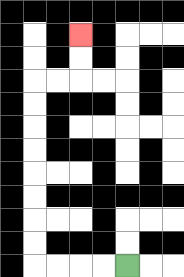{'start': '[5, 11]', 'end': '[3, 1]', 'path_directions': 'L,L,L,L,U,U,U,U,U,U,U,U,R,R,U,U', 'path_coordinates': '[[5, 11], [4, 11], [3, 11], [2, 11], [1, 11], [1, 10], [1, 9], [1, 8], [1, 7], [1, 6], [1, 5], [1, 4], [1, 3], [2, 3], [3, 3], [3, 2], [3, 1]]'}